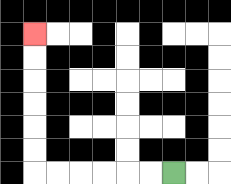{'start': '[7, 7]', 'end': '[1, 1]', 'path_directions': 'L,L,L,L,L,L,U,U,U,U,U,U', 'path_coordinates': '[[7, 7], [6, 7], [5, 7], [4, 7], [3, 7], [2, 7], [1, 7], [1, 6], [1, 5], [1, 4], [1, 3], [1, 2], [1, 1]]'}